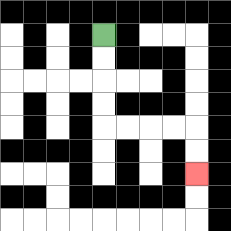{'start': '[4, 1]', 'end': '[8, 7]', 'path_directions': 'D,D,D,D,R,R,R,R,D,D', 'path_coordinates': '[[4, 1], [4, 2], [4, 3], [4, 4], [4, 5], [5, 5], [6, 5], [7, 5], [8, 5], [8, 6], [8, 7]]'}